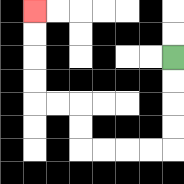{'start': '[7, 2]', 'end': '[1, 0]', 'path_directions': 'D,D,D,D,L,L,L,L,U,U,L,L,U,U,U,U', 'path_coordinates': '[[7, 2], [7, 3], [7, 4], [7, 5], [7, 6], [6, 6], [5, 6], [4, 6], [3, 6], [3, 5], [3, 4], [2, 4], [1, 4], [1, 3], [1, 2], [1, 1], [1, 0]]'}